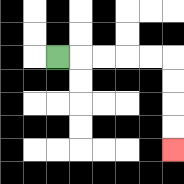{'start': '[2, 2]', 'end': '[7, 6]', 'path_directions': 'R,R,R,R,R,D,D,D,D', 'path_coordinates': '[[2, 2], [3, 2], [4, 2], [5, 2], [6, 2], [7, 2], [7, 3], [7, 4], [7, 5], [7, 6]]'}